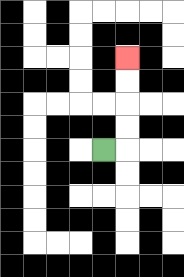{'start': '[4, 6]', 'end': '[5, 2]', 'path_directions': 'R,U,U,U,U', 'path_coordinates': '[[4, 6], [5, 6], [5, 5], [5, 4], [5, 3], [5, 2]]'}